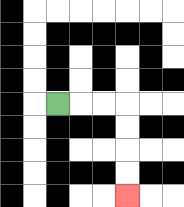{'start': '[2, 4]', 'end': '[5, 8]', 'path_directions': 'R,R,R,D,D,D,D', 'path_coordinates': '[[2, 4], [3, 4], [4, 4], [5, 4], [5, 5], [5, 6], [5, 7], [5, 8]]'}